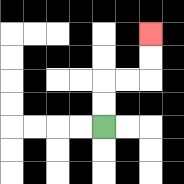{'start': '[4, 5]', 'end': '[6, 1]', 'path_directions': 'U,U,R,R,U,U', 'path_coordinates': '[[4, 5], [4, 4], [4, 3], [5, 3], [6, 3], [6, 2], [6, 1]]'}